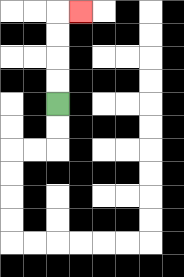{'start': '[2, 4]', 'end': '[3, 0]', 'path_directions': 'U,U,U,U,R', 'path_coordinates': '[[2, 4], [2, 3], [2, 2], [2, 1], [2, 0], [3, 0]]'}